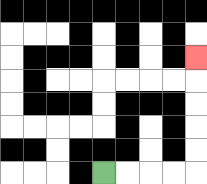{'start': '[4, 7]', 'end': '[8, 2]', 'path_directions': 'R,R,R,R,U,U,U,U,U', 'path_coordinates': '[[4, 7], [5, 7], [6, 7], [7, 7], [8, 7], [8, 6], [8, 5], [8, 4], [8, 3], [8, 2]]'}